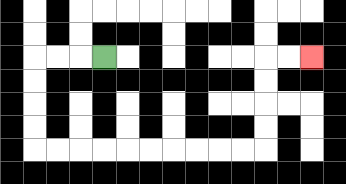{'start': '[4, 2]', 'end': '[13, 2]', 'path_directions': 'L,L,L,D,D,D,D,R,R,R,R,R,R,R,R,R,R,U,U,U,U,R,R', 'path_coordinates': '[[4, 2], [3, 2], [2, 2], [1, 2], [1, 3], [1, 4], [1, 5], [1, 6], [2, 6], [3, 6], [4, 6], [5, 6], [6, 6], [7, 6], [8, 6], [9, 6], [10, 6], [11, 6], [11, 5], [11, 4], [11, 3], [11, 2], [12, 2], [13, 2]]'}